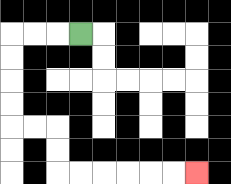{'start': '[3, 1]', 'end': '[8, 7]', 'path_directions': 'L,L,L,D,D,D,D,R,R,D,D,R,R,R,R,R,R', 'path_coordinates': '[[3, 1], [2, 1], [1, 1], [0, 1], [0, 2], [0, 3], [0, 4], [0, 5], [1, 5], [2, 5], [2, 6], [2, 7], [3, 7], [4, 7], [5, 7], [6, 7], [7, 7], [8, 7]]'}